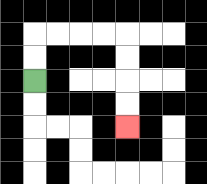{'start': '[1, 3]', 'end': '[5, 5]', 'path_directions': 'U,U,R,R,R,R,D,D,D,D', 'path_coordinates': '[[1, 3], [1, 2], [1, 1], [2, 1], [3, 1], [4, 1], [5, 1], [5, 2], [5, 3], [5, 4], [5, 5]]'}